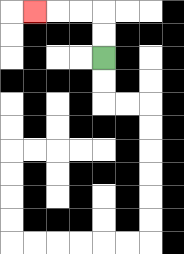{'start': '[4, 2]', 'end': '[1, 0]', 'path_directions': 'U,U,L,L,L', 'path_coordinates': '[[4, 2], [4, 1], [4, 0], [3, 0], [2, 0], [1, 0]]'}